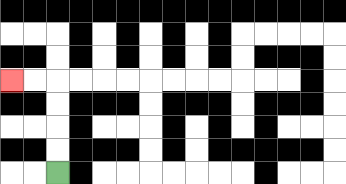{'start': '[2, 7]', 'end': '[0, 3]', 'path_directions': 'U,U,U,U,L,L', 'path_coordinates': '[[2, 7], [2, 6], [2, 5], [2, 4], [2, 3], [1, 3], [0, 3]]'}